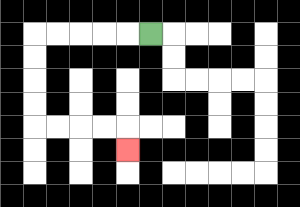{'start': '[6, 1]', 'end': '[5, 6]', 'path_directions': 'L,L,L,L,L,D,D,D,D,R,R,R,R,D', 'path_coordinates': '[[6, 1], [5, 1], [4, 1], [3, 1], [2, 1], [1, 1], [1, 2], [1, 3], [1, 4], [1, 5], [2, 5], [3, 5], [4, 5], [5, 5], [5, 6]]'}